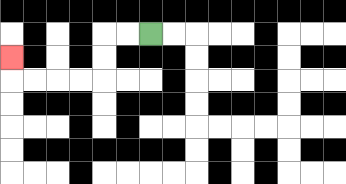{'start': '[6, 1]', 'end': '[0, 2]', 'path_directions': 'L,L,D,D,L,L,L,L,U', 'path_coordinates': '[[6, 1], [5, 1], [4, 1], [4, 2], [4, 3], [3, 3], [2, 3], [1, 3], [0, 3], [0, 2]]'}